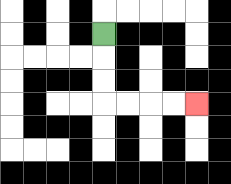{'start': '[4, 1]', 'end': '[8, 4]', 'path_directions': 'D,D,D,R,R,R,R', 'path_coordinates': '[[4, 1], [4, 2], [4, 3], [4, 4], [5, 4], [6, 4], [7, 4], [8, 4]]'}